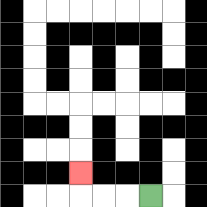{'start': '[6, 8]', 'end': '[3, 7]', 'path_directions': 'L,L,L,U', 'path_coordinates': '[[6, 8], [5, 8], [4, 8], [3, 8], [3, 7]]'}